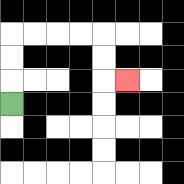{'start': '[0, 4]', 'end': '[5, 3]', 'path_directions': 'U,U,U,R,R,R,R,D,D,R', 'path_coordinates': '[[0, 4], [0, 3], [0, 2], [0, 1], [1, 1], [2, 1], [3, 1], [4, 1], [4, 2], [4, 3], [5, 3]]'}